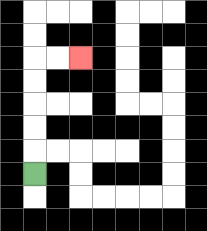{'start': '[1, 7]', 'end': '[3, 2]', 'path_directions': 'U,U,U,U,U,R,R', 'path_coordinates': '[[1, 7], [1, 6], [1, 5], [1, 4], [1, 3], [1, 2], [2, 2], [3, 2]]'}